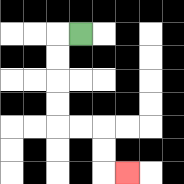{'start': '[3, 1]', 'end': '[5, 7]', 'path_directions': 'L,D,D,D,D,R,R,D,D,R', 'path_coordinates': '[[3, 1], [2, 1], [2, 2], [2, 3], [2, 4], [2, 5], [3, 5], [4, 5], [4, 6], [4, 7], [5, 7]]'}